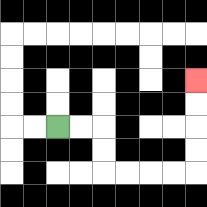{'start': '[2, 5]', 'end': '[8, 3]', 'path_directions': 'R,R,D,D,R,R,R,R,U,U,U,U', 'path_coordinates': '[[2, 5], [3, 5], [4, 5], [4, 6], [4, 7], [5, 7], [6, 7], [7, 7], [8, 7], [8, 6], [8, 5], [8, 4], [8, 3]]'}